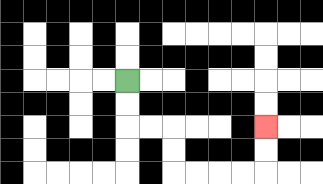{'start': '[5, 3]', 'end': '[11, 5]', 'path_directions': 'D,D,R,R,D,D,R,R,R,R,U,U', 'path_coordinates': '[[5, 3], [5, 4], [5, 5], [6, 5], [7, 5], [7, 6], [7, 7], [8, 7], [9, 7], [10, 7], [11, 7], [11, 6], [11, 5]]'}